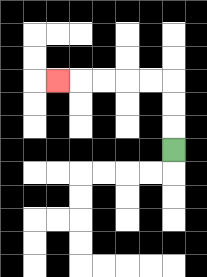{'start': '[7, 6]', 'end': '[2, 3]', 'path_directions': 'U,U,U,L,L,L,L,L', 'path_coordinates': '[[7, 6], [7, 5], [7, 4], [7, 3], [6, 3], [5, 3], [4, 3], [3, 3], [2, 3]]'}